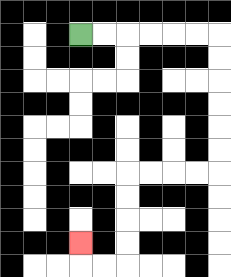{'start': '[3, 1]', 'end': '[3, 10]', 'path_directions': 'R,R,R,R,R,R,D,D,D,D,D,D,L,L,L,L,D,D,D,D,L,L,U', 'path_coordinates': '[[3, 1], [4, 1], [5, 1], [6, 1], [7, 1], [8, 1], [9, 1], [9, 2], [9, 3], [9, 4], [9, 5], [9, 6], [9, 7], [8, 7], [7, 7], [6, 7], [5, 7], [5, 8], [5, 9], [5, 10], [5, 11], [4, 11], [3, 11], [3, 10]]'}